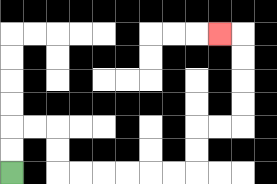{'start': '[0, 7]', 'end': '[9, 1]', 'path_directions': 'U,U,R,R,D,D,R,R,R,R,R,R,U,U,R,R,U,U,U,U,L', 'path_coordinates': '[[0, 7], [0, 6], [0, 5], [1, 5], [2, 5], [2, 6], [2, 7], [3, 7], [4, 7], [5, 7], [6, 7], [7, 7], [8, 7], [8, 6], [8, 5], [9, 5], [10, 5], [10, 4], [10, 3], [10, 2], [10, 1], [9, 1]]'}